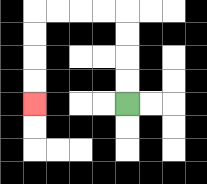{'start': '[5, 4]', 'end': '[1, 4]', 'path_directions': 'U,U,U,U,L,L,L,L,D,D,D,D', 'path_coordinates': '[[5, 4], [5, 3], [5, 2], [5, 1], [5, 0], [4, 0], [3, 0], [2, 0], [1, 0], [1, 1], [1, 2], [1, 3], [1, 4]]'}